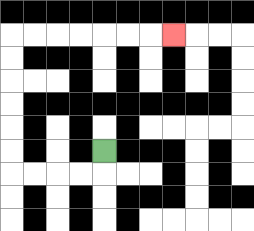{'start': '[4, 6]', 'end': '[7, 1]', 'path_directions': 'D,L,L,L,L,U,U,U,U,U,U,R,R,R,R,R,R,R', 'path_coordinates': '[[4, 6], [4, 7], [3, 7], [2, 7], [1, 7], [0, 7], [0, 6], [0, 5], [0, 4], [0, 3], [0, 2], [0, 1], [1, 1], [2, 1], [3, 1], [4, 1], [5, 1], [6, 1], [7, 1]]'}